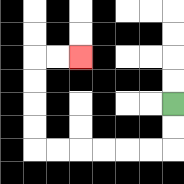{'start': '[7, 4]', 'end': '[3, 2]', 'path_directions': 'D,D,L,L,L,L,L,L,U,U,U,U,R,R', 'path_coordinates': '[[7, 4], [7, 5], [7, 6], [6, 6], [5, 6], [4, 6], [3, 6], [2, 6], [1, 6], [1, 5], [1, 4], [1, 3], [1, 2], [2, 2], [3, 2]]'}